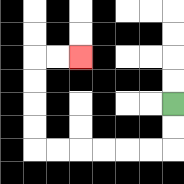{'start': '[7, 4]', 'end': '[3, 2]', 'path_directions': 'D,D,L,L,L,L,L,L,U,U,U,U,R,R', 'path_coordinates': '[[7, 4], [7, 5], [7, 6], [6, 6], [5, 6], [4, 6], [3, 6], [2, 6], [1, 6], [1, 5], [1, 4], [1, 3], [1, 2], [2, 2], [3, 2]]'}